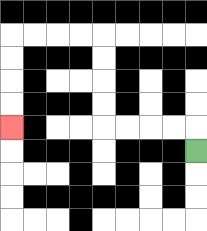{'start': '[8, 6]', 'end': '[0, 5]', 'path_directions': 'U,L,L,L,L,U,U,U,U,L,L,L,L,D,D,D,D', 'path_coordinates': '[[8, 6], [8, 5], [7, 5], [6, 5], [5, 5], [4, 5], [4, 4], [4, 3], [4, 2], [4, 1], [3, 1], [2, 1], [1, 1], [0, 1], [0, 2], [0, 3], [0, 4], [0, 5]]'}